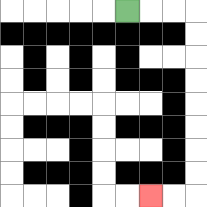{'start': '[5, 0]', 'end': '[6, 8]', 'path_directions': 'R,R,R,D,D,D,D,D,D,D,D,L,L', 'path_coordinates': '[[5, 0], [6, 0], [7, 0], [8, 0], [8, 1], [8, 2], [8, 3], [8, 4], [8, 5], [8, 6], [8, 7], [8, 8], [7, 8], [6, 8]]'}